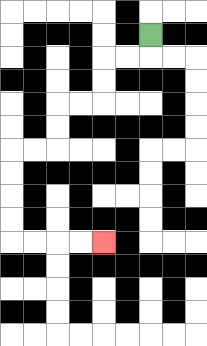{'start': '[6, 1]', 'end': '[4, 10]', 'path_directions': 'D,L,L,D,D,L,L,D,D,L,L,D,D,D,D,R,R,R,R', 'path_coordinates': '[[6, 1], [6, 2], [5, 2], [4, 2], [4, 3], [4, 4], [3, 4], [2, 4], [2, 5], [2, 6], [1, 6], [0, 6], [0, 7], [0, 8], [0, 9], [0, 10], [1, 10], [2, 10], [3, 10], [4, 10]]'}